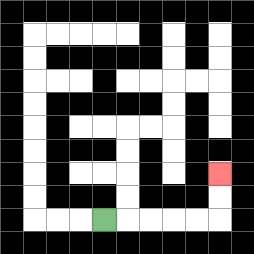{'start': '[4, 9]', 'end': '[9, 7]', 'path_directions': 'R,R,R,R,R,U,U', 'path_coordinates': '[[4, 9], [5, 9], [6, 9], [7, 9], [8, 9], [9, 9], [9, 8], [9, 7]]'}